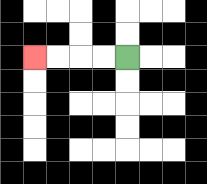{'start': '[5, 2]', 'end': '[1, 2]', 'path_directions': 'L,L,L,L', 'path_coordinates': '[[5, 2], [4, 2], [3, 2], [2, 2], [1, 2]]'}